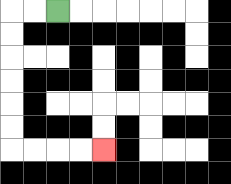{'start': '[2, 0]', 'end': '[4, 6]', 'path_directions': 'L,L,D,D,D,D,D,D,R,R,R,R', 'path_coordinates': '[[2, 0], [1, 0], [0, 0], [0, 1], [0, 2], [0, 3], [0, 4], [0, 5], [0, 6], [1, 6], [2, 6], [3, 6], [4, 6]]'}